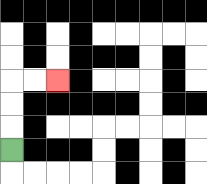{'start': '[0, 6]', 'end': '[2, 3]', 'path_directions': 'U,U,U,R,R', 'path_coordinates': '[[0, 6], [0, 5], [0, 4], [0, 3], [1, 3], [2, 3]]'}